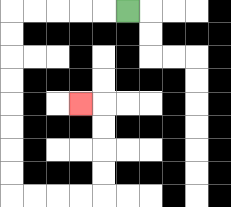{'start': '[5, 0]', 'end': '[3, 4]', 'path_directions': 'L,L,L,L,L,D,D,D,D,D,D,D,D,R,R,R,R,U,U,U,U,L', 'path_coordinates': '[[5, 0], [4, 0], [3, 0], [2, 0], [1, 0], [0, 0], [0, 1], [0, 2], [0, 3], [0, 4], [0, 5], [0, 6], [0, 7], [0, 8], [1, 8], [2, 8], [3, 8], [4, 8], [4, 7], [4, 6], [4, 5], [4, 4], [3, 4]]'}